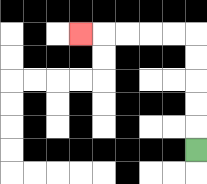{'start': '[8, 6]', 'end': '[3, 1]', 'path_directions': 'U,U,U,U,U,L,L,L,L,L', 'path_coordinates': '[[8, 6], [8, 5], [8, 4], [8, 3], [8, 2], [8, 1], [7, 1], [6, 1], [5, 1], [4, 1], [3, 1]]'}